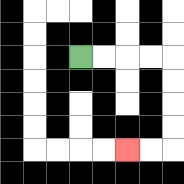{'start': '[3, 2]', 'end': '[5, 6]', 'path_directions': 'R,R,R,R,D,D,D,D,L,L', 'path_coordinates': '[[3, 2], [4, 2], [5, 2], [6, 2], [7, 2], [7, 3], [7, 4], [7, 5], [7, 6], [6, 6], [5, 6]]'}